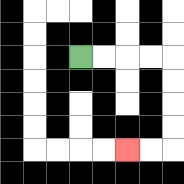{'start': '[3, 2]', 'end': '[5, 6]', 'path_directions': 'R,R,R,R,D,D,D,D,L,L', 'path_coordinates': '[[3, 2], [4, 2], [5, 2], [6, 2], [7, 2], [7, 3], [7, 4], [7, 5], [7, 6], [6, 6], [5, 6]]'}